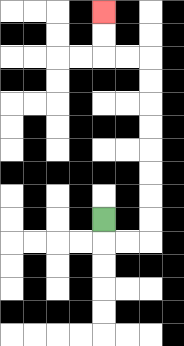{'start': '[4, 9]', 'end': '[4, 0]', 'path_directions': 'D,R,R,U,U,U,U,U,U,U,U,L,L,U,U', 'path_coordinates': '[[4, 9], [4, 10], [5, 10], [6, 10], [6, 9], [6, 8], [6, 7], [6, 6], [6, 5], [6, 4], [6, 3], [6, 2], [5, 2], [4, 2], [4, 1], [4, 0]]'}